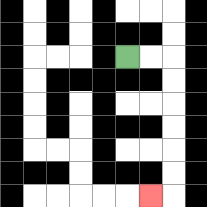{'start': '[5, 2]', 'end': '[6, 8]', 'path_directions': 'R,R,D,D,D,D,D,D,L', 'path_coordinates': '[[5, 2], [6, 2], [7, 2], [7, 3], [7, 4], [7, 5], [7, 6], [7, 7], [7, 8], [6, 8]]'}